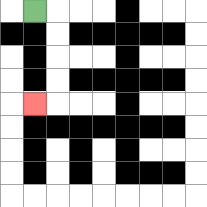{'start': '[1, 0]', 'end': '[1, 4]', 'path_directions': 'R,D,D,D,D,L', 'path_coordinates': '[[1, 0], [2, 0], [2, 1], [2, 2], [2, 3], [2, 4], [1, 4]]'}